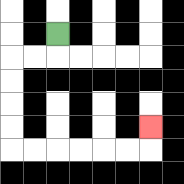{'start': '[2, 1]', 'end': '[6, 5]', 'path_directions': 'D,L,L,D,D,D,D,R,R,R,R,R,R,U', 'path_coordinates': '[[2, 1], [2, 2], [1, 2], [0, 2], [0, 3], [0, 4], [0, 5], [0, 6], [1, 6], [2, 6], [3, 6], [4, 6], [5, 6], [6, 6], [6, 5]]'}